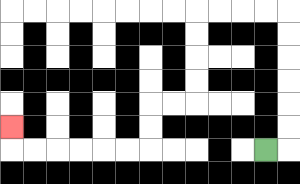{'start': '[11, 6]', 'end': '[0, 5]', 'path_directions': 'R,U,U,U,U,U,U,L,L,L,L,D,D,D,D,L,L,D,D,L,L,L,L,L,L,U', 'path_coordinates': '[[11, 6], [12, 6], [12, 5], [12, 4], [12, 3], [12, 2], [12, 1], [12, 0], [11, 0], [10, 0], [9, 0], [8, 0], [8, 1], [8, 2], [8, 3], [8, 4], [7, 4], [6, 4], [6, 5], [6, 6], [5, 6], [4, 6], [3, 6], [2, 6], [1, 6], [0, 6], [0, 5]]'}